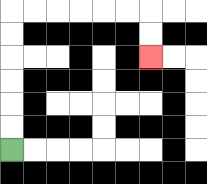{'start': '[0, 6]', 'end': '[6, 2]', 'path_directions': 'U,U,U,U,U,U,R,R,R,R,R,R,D,D', 'path_coordinates': '[[0, 6], [0, 5], [0, 4], [0, 3], [0, 2], [0, 1], [0, 0], [1, 0], [2, 0], [3, 0], [4, 0], [5, 0], [6, 0], [6, 1], [6, 2]]'}